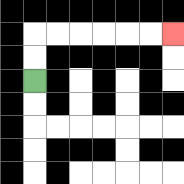{'start': '[1, 3]', 'end': '[7, 1]', 'path_directions': 'U,U,R,R,R,R,R,R', 'path_coordinates': '[[1, 3], [1, 2], [1, 1], [2, 1], [3, 1], [4, 1], [5, 1], [6, 1], [7, 1]]'}